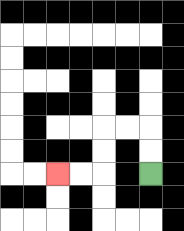{'start': '[6, 7]', 'end': '[2, 7]', 'path_directions': 'U,U,L,L,D,D,L,L', 'path_coordinates': '[[6, 7], [6, 6], [6, 5], [5, 5], [4, 5], [4, 6], [4, 7], [3, 7], [2, 7]]'}